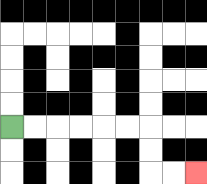{'start': '[0, 5]', 'end': '[8, 7]', 'path_directions': 'R,R,R,R,R,R,D,D,R,R', 'path_coordinates': '[[0, 5], [1, 5], [2, 5], [3, 5], [4, 5], [5, 5], [6, 5], [6, 6], [6, 7], [7, 7], [8, 7]]'}